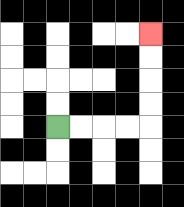{'start': '[2, 5]', 'end': '[6, 1]', 'path_directions': 'R,R,R,R,U,U,U,U', 'path_coordinates': '[[2, 5], [3, 5], [4, 5], [5, 5], [6, 5], [6, 4], [6, 3], [6, 2], [6, 1]]'}